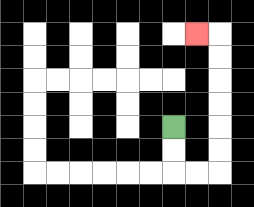{'start': '[7, 5]', 'end': '[8, 1]', 'path_directions': 'D,D,R,R,U,U,U,U,U,U,L', 'path_coordinates': '[[7, 5], [7, 6], [7, 7], [8, 7], [9, 7], [9, 6], [9, 5], [9, 4], [9, 3], [9, 2], [9, 1], [8, 1]]'}